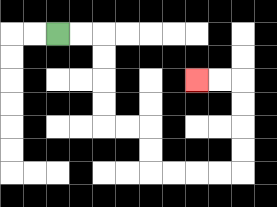{'start': '[2, 1]', 'end': '[8, 3]', 'path_directions': 'R,R,D,D,D,D,R,R,D,D,R,R,R,R,U,U,U,U,L,L', 'path_coordinates': '[[2, 1], [3, 1], [4, 1], [4, 2], [4, 3], [4, 4], [4, 5], [5, 5], [6, 5], [6, 6], [6, 7], [7, 7], [8, 7], [9, 7], [10, 7], [10, 6], [10, 5], [10, 4], [10, 3], [9, 3], [8, 3]]'}